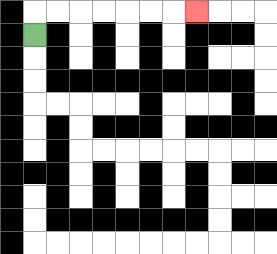{'start': '[1, 1]', 'end': '[8, 0]', 'path_directions': 'U,R,R,R,R,R,R,R', 'path_coordinates': '[[1, 1], [1, 0], [2, 0], [3, 0], [4, 0], [5, 0], [6, 0], [7, 0], [8, 0]]'}